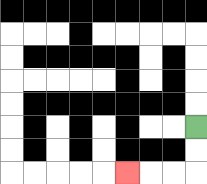{'start': '[8, 5]', 'end': '[5, 7]', 'path_directions': 'D,D,L,L,L', 'path_coordinates': '[[8, 5], [8, 6], [8, 7], [7, 7], [6, 7], [5, 7]]'}